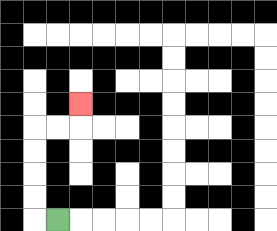{'start': '[2, 9]', 'end': '[3, 4]', 'path_directions': 'L,U,U,U,U,R,R,U', 'path_coordinates': '[[2, 9], [1, 9], [1, 8], [1, 7], [1, 6], [1, 5], [2, 5], [3, 5], [3, 4]]'}